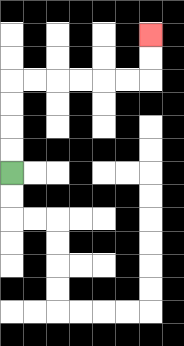{'start': '[0, 7]', 'end': '[6, 1]', 'path_directions': 'U,U,U,U,R,R,R,R,R,R,U,U', 'path_coordinates': '[[0, 7], [0, 6], [0, 5], [0, 4], [0, 3], [1, 3], [2, 3], [3, 3], [4, 3], [5, 3], [6, 3], [6, 2], [6, 1]]'}